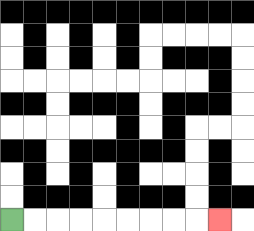{'start': '[0, 9]', 'end': '[9, 9]', 'path_directions': 'R,R,R,R,R,R,R,R,R', 'path_coordinates': '[[0, 9], [1, 9], [2, 9], [3, 9], [4, 9], [5, 9], [6, 9], [7, 9], [8, 9], [9, 9]]'}